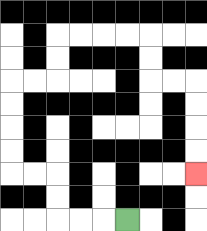{'start': '[5, 9]', 'end': '[8, 7]', 'path_directions': 'L,L,L,U,U,L,L,U,U,U,U,R,R,U,U,R,R,R,R,D,D,R,R,D,D,D,D', 'path_coordinates': '[[5, 9], [4, 9], [3, 9], [2, 9], [2, 8], [2, 7], [1, 7], [0, 7], [0, 6], [0, 5], [0, 4], [0, 3], [1, 3], [2, 3], [2, 2], [2, 1], [3, 1], [4, 1], [5, 1], [6, 1], [6, 2], [6, 3], [7, 3], [8, 3], [8, 4], [8, 5], [8, 6], [8, 7]]'}